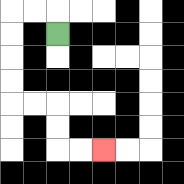{'start': '[2, 1]', 'end': '[4, 6]', 'path_directions': 'U,L,L,D,D,D,D,R,R,D,D,R,R', 'path_coordinates': '[[2, 1], [2, 0], [1, 0], [0, 0], [0, 1], [0, 2], [0, 3], [0, 4], [1, 4], [2, 4], [2, 5], [2, 6], [3, 6], [4, 6]]'}